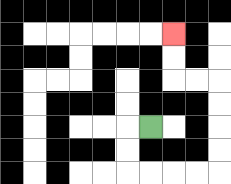{'start': '[6, 5]', 'end': '[7, 1]', 'path_directions': 'L,D,D,R,R,R,R,U,U,U,U,L,L,U,U', 'path_coordinates': '[[6, 5], [5, 5], [5, 6], [5, 7], [6, 7], [7, 7], [8, 7], [9, 7], [9, 6], [9, 5], [9, 4], [9, 3], [8, 3], [7, 3], [7, 2], [7, 1]]'}